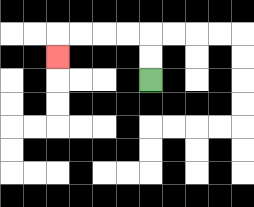{'start': '[6, 3]', 'end': '[2, 2]', 'path_directions': 'U,U,L,L,L,L,D', 'path_coordinates': '[[6, 3], [6, 2], [6, 1], [5, 1], [4, 1], [3, 1], [2, 1], [2, 2]]'}